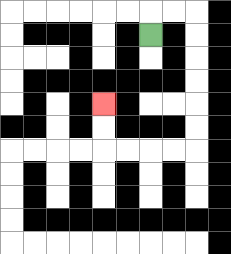{'start': '[6, 1]', 'end': '[4, 4]', 'path_directions': 'U,R,R,D,D,D,D,D,D,L,L,L,L,U,U', 'path_coordinates': '[[6, 1], [6, 0], [7, 0], [8, 0], [8, 1], [8, 2], [8, 3], [8, 4], [8, 5], [8, 6], [7, 6], [6, 6], [5, 6], [4, 6], [4, 5], [4, 4]]'}